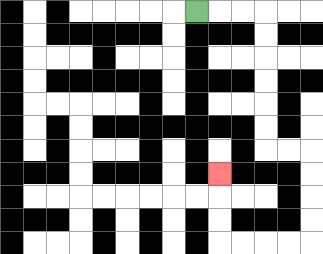{'start': '[8, 0]', 'end': '[9, 7]', 'path_directions': 'R,R,R,D,D,D,D,D,D,R,R,D,D,D,D,L,L,L,L,U,U,U', 'path_coordinates': '[[8, 0], [9, 0], [10, 0], [11, 0], [11, 1], [11, 2], [11, 3], [11, 4], [11, 5], [11, 6], [12, 6], [13, 6], [13, 7], [13, 8], [13, 9], [13, 10], [12, 10], [11, 10], [10, 10], [9, 10], [9, 9], [9, 8], [9, 7]]'}